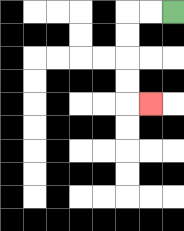{'start': '[7, 0]', 'end': '[6, 4]', 'path_directions': 'L,L,D,D,D,D,R', 'path_coordinates': '[[7, 0], [6, 0], [5, 0], [5, 1], [5, 2], [5, 3], [5, 4], [6, 4]]'}